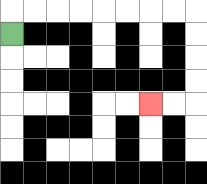{'start': '[0, 1]', 'end': '[6, 4]', 'path_directions': 'U,R,R,R,R,R,R,R,R,D,D,D,D,L,L', 'path_coordinates': '[[0, 1], [0, 0], [1, 0], [2, 0], [3, 0], [4, 0], [5, 0], [6, 0], [7, 0], [8, 0], [8, 1], [8, 2], [8, 3], [8, 4], [7, 4], [6, 4]]'}